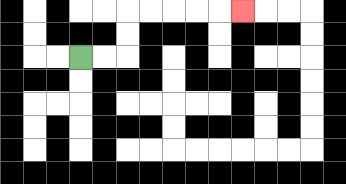{'start': '[3, 2]', 'end': '[10, 0]', 'path_directions': 'R,R,U,U,R,R,R,R,R', 'path_coordinates': '[[3, 2], [4, 2], [5, 2], [5, 1], [5, 0], [6, 0], [7, 0], [8, 0], [9, 0], [10, 0]]'}